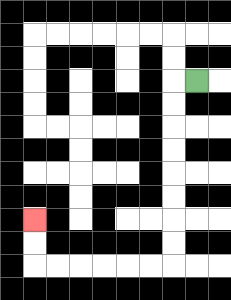{'start': '[8, 3]', 'end': '[1, 9]', 'path_directions': 'L,D,D,D,D,D,D,D,D,L,L,L,L,L,L,U,U', 'path_coordinates': '[[8, 3], [7, 3], [7, 4], [7, 5], [7, 6], [7, 7], [7, 8], [7, 9], [7, 10], [7, 11], [6, 11], [5, 11], [4, 11], [3, 11], [2, 11], [1, 11], [1, 10], [1, 9]]'}